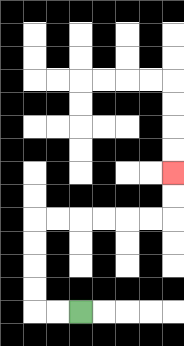{'start': '[3, 13]', 'end': '[7, 7]', 'path_directions': 'L,L,U,U,U,U,R,R,R,R,R,R,U,U', 'path_coordinates': '[[3, 13], [2, 13], [1, 13], [1, 12], [1, 11], [1, 10], [1, 9], [2, 9], [3, 9], [4, 9], [5, 9], [6, 9], [7, 9], [7, 8], [7, 7]]'}